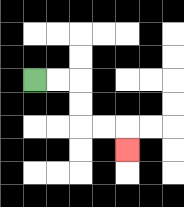{'start': '[1, 3]', 'end': '[5, 6]', 'path_directions': 'R,R,D,D,R,R,D', 'path_coordinates': '[[1, 3], [2, 3], [3, 3], [3, 4], [3, 5], [4, 5], [5, 5], [5, 6]]'}